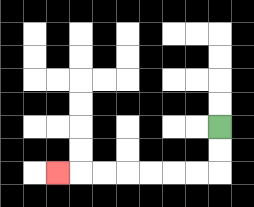{'start': '[9, 5]', 'end': '[2, 7]', 'path_directions': 'D,D,L,L,L,L,L,L,L', 'path_coordinates': '[[9, 5], [9, 6], [9, 7], [8, 7], [7, 7], [6, 7], [5, 7], [4, 7], [3, 7], [2, 7]]'}